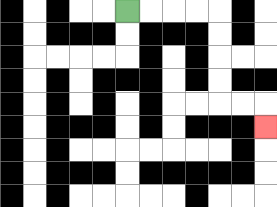{'start': '[5, 0]', 'end': '[11, 5]', 'path_directions': 'R,R,R,R,D,D,D,D,R,R,D', 'path_coordinates': '[[5, 0], [6, 0], [7, 0], [8, 0], [9, 0], [9, 1], [9, 2], [9, 3], [9, 4], [10, 4], [11, 4], [11, 5]]'}